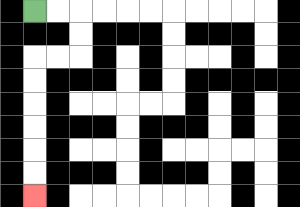{'start': '[1, 0]', 'end': '[1, 8]', 'path_directions': 'R,R,D,D,L,L,D,D,D,D,D,D', 'path_coordinates': '[[1, 0], [2, 0], [3, 0], [3, 1], [3, 2], [2, 2], [1, 2], [1, 3], [1, 4], [1, 5], [1, 6], [1, 7], [1, 8]]'}